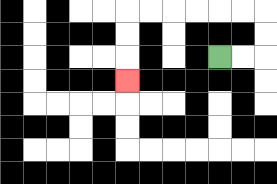{'start': '[9, 2]', 'end': '[5, 3]', 'path_directions': 'R,R,U,U,L,L,L,L,L,L,D,D,D', 'path_coordinates': '[[9, 2], [10, 2], [11, 2], [11, 1], [11, 0], [10, 0], [9, 0], [8, 0], [7, 0], [6, 0], [5, 0], [5, 1], [5, 2], [5, 3]]'}